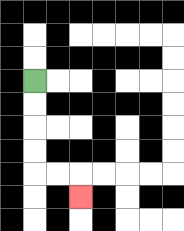{'start': '[1, 3]', 'end': '[3, 8]', 'path_directions': 'D,D,D,D,R,R,D', 'path_coordinates': '[[1, 3], [1, 4], [1, 5], [1, 6], [1, 7], [2, 7], [3, 7], [3, 8]]'}